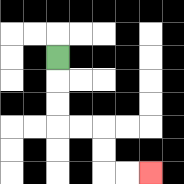{'start': '[2, 2]', 'end': '[6, 7]', 'path_directions': 'D,D,D,R,R,D,D,R,R', 'path_coordinates': '[[2, 2], [2, 3], [2, 4], [2, 5], [3, 5], [4, 5], [4, 6], [4, 7], [5, 7], [6, 7]]'}